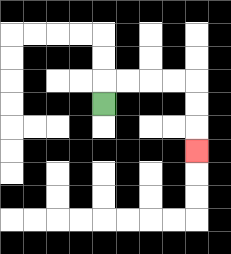{'start': '[4, 4]', 'end': '[8, 6]', 'path_directions': 'U,R,R,R,R,D,D,D', 'path_coordinates': '[[4, 4], [4, 3], [5, 3], [6, 3], [7, 3], [8, 3], [8, 4], [8, 5], [8, 6]]'}